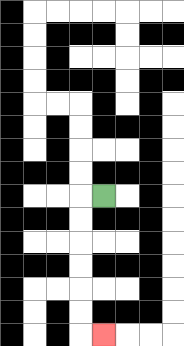{'start': '[4, 8]', 'end': '[4, 14]', 'path_directions': 'L,D,D,D,D,D,D,R', 'path_coordinates': '[[4, 8], [3, 8], [3, 9], [3, 10], [3, 11], [3, 12], [3, 13], [3, 14], [4, 14]]'}